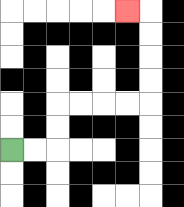{'start': '[0, 6]', 'end': '[5, 0]', 'path_directions': 'R,R,U,U,R,R,R,R,U,U,U,U,L', 'path_coordinates': '[[0, 6], [1, 6], [2, 6], [2, 5], [2, 4], [3, 4], [4, 4], [5, 4], [6, 4], [6, 3], [6, 2], [6, 1], [6, 0], [5, 0]]'}